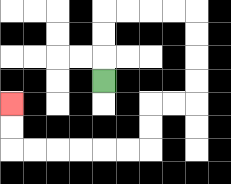{'start': '[4, 3]', 'end': '[0, 4]', 'path_directions': 'U,U,U,R,R,R,R,D,D,D,D,L,L,D,D,L,L,L,L,L,L,U,U', 'path_coordinates': '[[4, 3], [4, 2], [4, 1], [4, 0], [5, 0], [6, 0], [7, 0], [8, 0], [8, 1], [8, 2], [8, 3], [8, 4], [7, 4], [6, 4], [6, 5], [6, 6], [5, 6], [4, 6], [3, 6], [2, 6], [1, 6], [0, 6], [0, 5], [0, 4]]'}